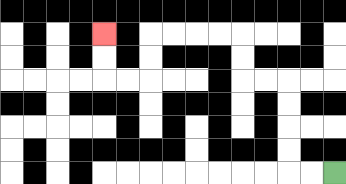{'start': '[14, 7]', 'end': '[4, 1]', 'path_directions': 'L,L,U,U,U,U,L,L,U,U,L,L,L,L,D,D,L,L,U,U', 'path_coordinates': '[[14, 7], [13, 7], [12, 7], [12, 6], [12, 5], [12, 4], [12, 3], [11, 3], [10, 3], [10, 2], [10, 1], [9, 1], [8, 1], [7, 1], [6, 1], [6, 2], [6, 3], [5, 3], [4, 3], [4, 2], [4, 1]]'}